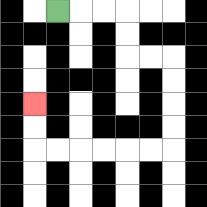{'start': '[2, 0]', 'end': '[1, 4]', 'path_directions': 'R,R,R,D,D,R,R,D,D,D,D,L,L,L,L,L,L,U,U', 'path_coordinates': '[[2, 0], [3, 0], [4, 0], [5, 0], [5, 1], [5, 2], [6, 2], [7, 2], [7, 3], [7, 4], [7, 5], [7, 6], [6, 6], [5, 6], [4, 6], [3, 6], [2, 6], [1, 6], [1, 5], [1, 4]]'}